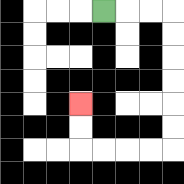{'start': '[4, 0]', 'end': '[3, 4]', 'path_directions': 'R,R,R,D,D,D,D,D,D,L,L,L,L,U,U', 'path_coordinates': '[[4, 0], [5, 0], [6, 0], [7, 0], [7, 1], [7, 2], [7, 3], [7, 4], [7, 5], [7, 6], [6, 6], [5, 6], [4, 6], [3, 6], [3, 5], [3, 4]]'}